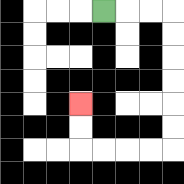{'start': '[4, 0]', 'end': '[3, 4]', 'path_directions': 'R,R,R,D,D,D,D,D,D,L,L,L,L,U,U', 'path_coordinates': '[[4, 0], [5, 0], [6, 0], [7, 0], [7, 1], [7, 2], [7, 3], [7, 4], [7, 5], [7, 6], [6, 6], [5, 6], [4, 6], [3, 6], [3, 5], [3, 4]]'}